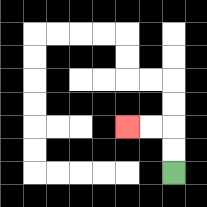{'start': '[7, 7]', 'end': '[5, 5]', 'path_directions': 'U,U,L,L', 'path_coordinates': '[[7, 7], [7, 6], [7, 5], [6, 5], [5, 5]]'}